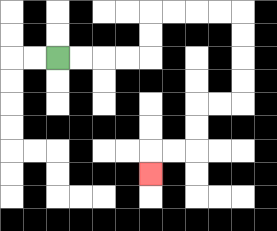{'start': '[2, 2]', 'end': '[6, 7]', 'path_directions': 'R,R,R,R,U,U,R,R,R,R,D,D,D,D,L,L,D,D,L,L,D', 'path_coordinates': '[[2, 2], [3, 2], [4, 2], [5, 2], [6, 2], [6, 1], [6, 0], [7, 0], [8, 0], [9, 0], [10, 0], [10, 1], [10, 2], [10, 3], [10, 4], [9, 4], [8, 4], [8, 5], [8, 6], [7, 6], [6, 6], [6, 7]]'}